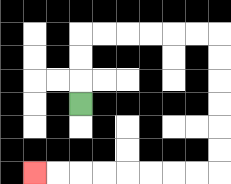{'start': '[3, 4]', 'end': '[1, 7]', 'path_directions': 'U,U,U,R,R,R,R,R,R,D,D,D,D,D,D,L,L,L,L,L,L,L,L', 'path_coordinates': '[[3, 4], [3, 3], [3, 2], [3, 1], [4, 1], [5, 1], [6, 1], [7, 1], [8, 1], [9, 1], [9, 2], [9, 3], [9, 4], [9, 5], [9, 6], [9, 7], [8, 7], [7, 7], [6, 7], [5, 7], [4, 7], [3, 7], [2, 7], [1, 7]]'}